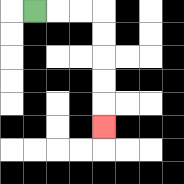{'start': '[1, 0]', 'end': '[4, 5]', 'path_directions': 'R,R,R,D,D,D,D,D', 'path_coordinates': '[[1, 0], [2, 0], [3, 0], [4, 0], [4, 1], [4, 2], [4, 3], [4, 4], [4, 5]]'}